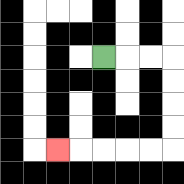{'start': '[4, 2]', 'end': '[2, 6]', 'path_directions': 'R,R,R,D,D,D,D,L,L,L,L,L', 'path_coordinates': '[[4, 2], [5, 2], [6, 2], [7, 2], [7, 3], [7, 4], [7, 5], [7, 6], [6, 6], [5, 6], [4, 6], [3, 6], [2, 6]]'}